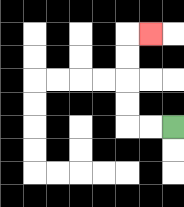{'start': '[7, 5]', 'end': '[6, 1]', 'path_directions': 'L,L,U,U,U,U,R', 'path_coordinates': '[[7, 5], [6, 5], [5, 5], [5, 4], [5, 3], [5, 2], [5, 1], [6, 1]]'}